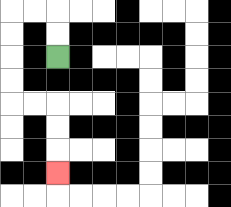{'start': '[2, 2]', 'end': '[2, 7]', 'path_directions': 'U,U,L,L,D,D,D,D,R,R,D,D,D', 'path_coordinates': '[[2, 2], [2, 1], [2, 0], [1, 0], [0, 0], [0, 1], [0, 2], [0, 3], [0, 4], [1, 4], [2, 4], [2, 5], [2, 6], [2, 7]]'}